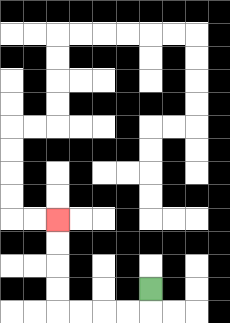{'start': '[6, 12]', 'end': '[2, 9]', 'path_directions': 'D,L,L,L,L,U,U,U,U', 'path_coordinates': '[[6, 12], [6, 13], [5, 13], [4, 13], [3, 13], [2, 13], [2, 12], [2, 11], [2, 10], [2, 9]]'}